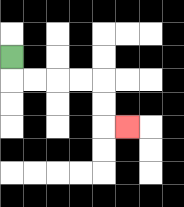{'start': '[0, 2]', 'end': '[5, 5]', 'path_directions': 'D,R,R,R,R,D,D,R', 'path_coordinates': '[[0, 2], [0, 3], [1, 3], [2, 3], [3, 3], [4, 3], [4, 4], [4, 5], [5, 5]]'}